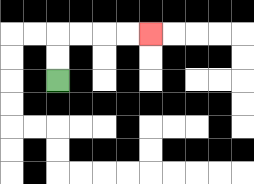{'start': '[2, 3]', 'end': '[6, 1]', 'path_directions': 'U,U,R,R,R,R', 'path_coordinates': '[[2, 3], [2, 2], [2, 1], [3, 1], [4, 1], [5, 1], [6, 1]]'}